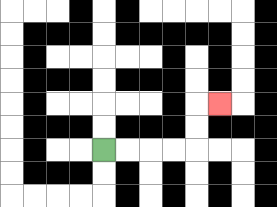{'start': '[4, 6]', 'end': '[9, 4]', 'path_directions': 'R,R,R,R,U,U,R', 'path_coordinates': '[[4, 6], [5, 6], [6, 6], [7, 6], [8, 6], [8, 5], [8, 4], [9, 4]]'}